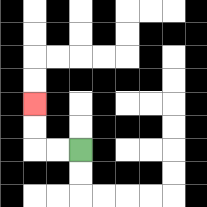{'start': '[3, 6]', 'end': '[1, 4]', 'path_directions': 'L,L,U,U', 'path_coordinates': '[[3, 6], [2, 6], [1, 6], [1, 5], [1, 4]]'}